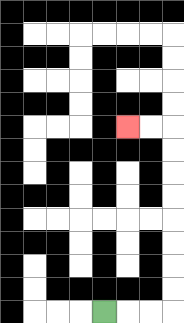{'start': '[4, 13]', 'end': '[5, 5]', 'path_directions': 'R,R,R,U,U,U,U,U,U,U,U,L,L', 'path_coordinates': '[[4, 13], [5, 13], [6, 13], [7, 13], [7, 12], [7, 11], [7, 10], [7, 9], [7, 8], [7, 7], [7, 6], [7, 5], [6, 5], [5, 5]]'}